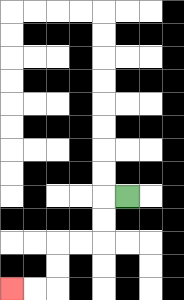{'start': '[5, 8]', 'end': '[0, 12]', 'path_directions': 'L,D,D,L,L,D,D,L,L', 'path_coordinates': '[[5, 8], [4, 8], [4, 9], [4, 10], [3, 10], [2, 10], [2, 11], [2, 12], [1, 12], [0, 12]]'}